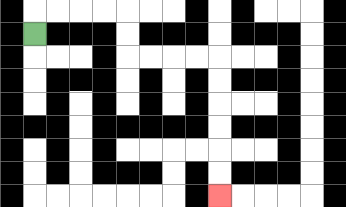{'start': '[1, 1]', 'end': '[9, 8]', 'path_directions': 'U,R,R,R,R,D,D,R,R,R,R,D,D,D,D,D,D', 'path_coordinates': '[[1, 1], [1, 0], [2, 0], [3, 0], [4, 0], [5, 0], [5, 1], [5, 2], [6, 2], [7, 2], [8, 2], [9, 2], [9, 3], [9, 4], [9, 5], [9, 6], [9, 7], [9, 8]]'}